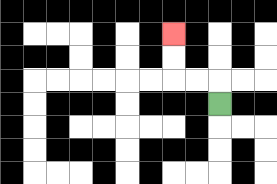{'start': '[9, 4]', 'end': '[7, 1]', 'path_directions': 'U,L,L,U,U', 'path_coordinates': '[[9, 4], [9, 3], [8, 3], [7, 3], [7, 2], [7, 1]]'}